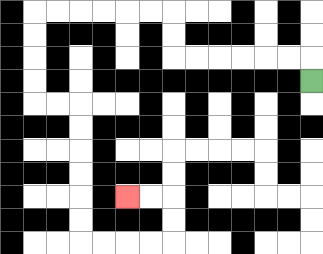{'start': '[13, 3]', 'end': '[5, 8]', 'path_directions': 'U,L,L,L,L,L,L,U,U,L,L,L,L,L,L,D,D,D,D,R,R,D,D,D,D,D,D,R,R,R,R,U,U,L,L', 'path_coordinates': '[[13, 3], [13, 2], [12, 2], [11, 2], [10, 2], [9, 2], [8, 2], [7, 2], [7, 1], [7, 0], [6, 0], [5, 0], [4, 0], [3, 0], [2, 0], [1, 0], [1, 1], [1, 2], [1, 3], [1, 4], [2, 4], [3, 4], [3, 5], [3, 6], [3, 7], [3, 8], [3, 9], [3, 10], [4, 10], [5, 10], [6, 10], [7, 10], [7, 9], [7, 8], [6, 8], [5, 8]]'}